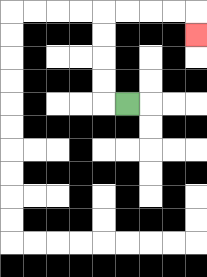{'start': '[5, 4]', 'end': '[8, 1]', 'path_directions': 'L,U,U,U,U,R,R,R,R,D', 'path_coordinates': '[[5, 4], [4, 4], [4, 3], [4, 2], [4, 1], [4, 0], [5, 0], [6, 0], [7, 0], [8, 0], [8, 1]]'}